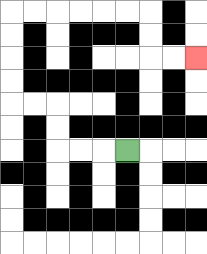{'start': '[5, 6]', 'end': '[8, 2]', 'path_directions': 'L,L,L,U,U,L,L,U,U,U,U,R,R,R,R,R,R,D,D,R,R', 'path_coordinates': '[[5, 6], [4, 6], [3, 6], [2, 6], [2, 5], [2, 4], [1, 4], [0, 4], [0, 3], [0, 2], [0, 1], [0, 0], [1, 0], [2, 0], [3, 0], [4, 0], [5, 0], [6, 0], [6, 1], [6, 2], [7, 2], [8, 2]]'}